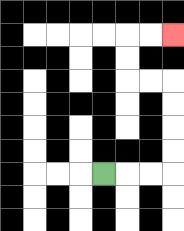{'start': '[4, 7]', 'end': '[7, 1]', 'path_directions': 'R,R,R,U,U,U,U,L,L,U,U,R,R', 'path_coordinates': '[[4, 7], [5, 7], [6, 7], [7, 7], [7, 6], [7, 5], [7, 4], [7, 3], [6, 3], [5, 3], [5, 2], [5, 1], [6, 1], [7, 1]]'}